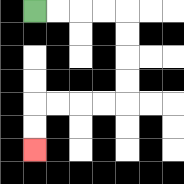{'start': '[1, 0]', 'end': '[1, 6]', 'path_directions': 'R,R,R,R,D,D,D,D,L,L,L,L,D,D', 'path_coordinates': '[[1, 0], [2, 0], [3, 0], [4, 0], [5, 0], [5, 1], [5, 2], [5, 3], [5, 4], [4, 4], [3, 4], [2, 4], [1, 4], [1, 5], [1, 6]]'}